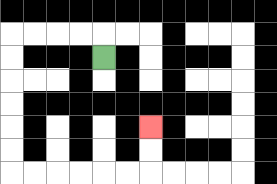{'start': '[4, 2]', 'end': '[6, 5]', 'path_directions': 'U,L,L,L,L,D,D,D,D,D,D,R,R,R,R,R,R,U,U', 'path_coordinates': '[[4, 2], [4, 1], [3, 1], [2, 1], [1, 1], [0, 1], [0, 2], [0, 3], [0, 4], [0, 5], [0, 6], [0, 7], [1, 7], [2, 7], [3, 7], [4, 7], [5, 7], [6, 7], [6, 6], [6, 5]]'}